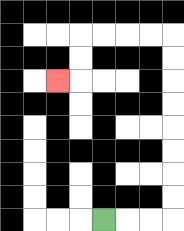{'start': '[4, 9]', 'end': '[2, 3]', 'path_directions': 'R,R,R,U,U,U,U,U,U,U,U,L,L,L,L,D,D,L', 'path_coordinates': '[[4, 9], [5, 9], [6, 9], [7, 9], [7, 8], [7, 7], [7, 6], [7, 5], [7, 4], [7, 3], [7, 2], [7, 1], [6, 1], [5, 1], [4, 1], [3, 1], [3, 2], [3, 3], [2, 3]]'}